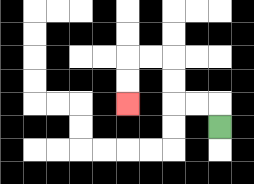{'start': '[9, 5]', 'end': '[5, 4]', 'path_directions': 'U,L,L,U,U,L,L,D,D', 'path_coordinates': '[[9, 5], [9, 4], [8, 4], [7, 4], [7, 3], [7, 2], [6, 2], [5, 2], [5, 3], [5, 4]]'}